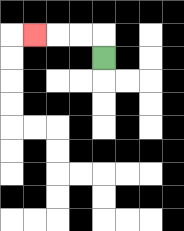{'start': '[4, 2]', 'end': '[1, 1]', 'path_directions': 'U,L,L,L', 'path_coordinates': '[[4, 2], [4, 1], [3, 1], [2, 1], [1, 1]]'}